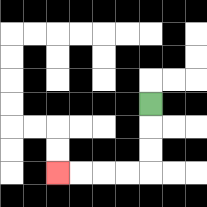{'start': '[6, 4]', 'end': '[2, 7]', 'path_directions': 'D,D,D,L,L,L,L', 'path_coordinates': '[[6, 4], [6, 5], [6, 6], [6, 7], [5, 7], [4, 7], [3, 7], [2, 7]]'}